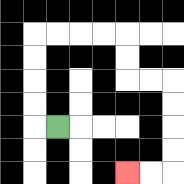{'start': '[2, 5]', 'end': '[5, 7]', 'path_directions': 'L,U,U,U,U,R,R,R,R,D,D,R,R,D,D,D,D,L,L', 'path_coordinates': '[[2, 5], [1, 5], [1, 4], [1, 3], [1, 2], [1, 1], [2, 1], [3, 1], [4, 1], [5, 1], [5, 2], [5, 3], [6, 3], [7, 3], [7, 4], [7, 5], [7, 6], [7, 7], [6, 7], [5, 7]]'}